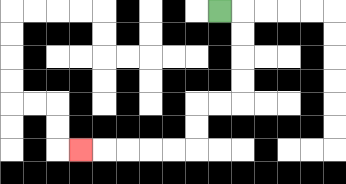{'start': '[9, 0]', 'end': '[3, 6]', 'path_directions': 'R,D,D,D,D,L,L,D,D,L,L,L,L,L', 'path_coordinates': '[[9, 0], [10, 0], [10, 1], [10, 2], [10, 3], [10, 4], [9, 4], [8, 4], [8, 5], [8, 6], [7, 6], [6, 6], [5, 6], [4, 6], [3, 6]]'}